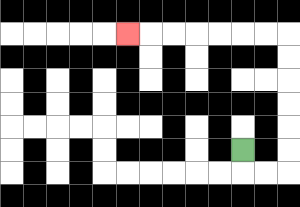{'start': '[10, 6]', 'end': '[5, 1]', 'path_directions': 'D,R,R,U,U,U,U,U,U,L,L,L,L,L,L,L', 'path_coordinates': '[[10, 6], [10, 7], [11, 7], [12, 7], [12, 6], [12, 5], [12, 4], [12, 3], [12, 2], [12, 1], [11, 1], [10, 1], [9, 1], [8, 1], [7, 1], [6, 1], [5, 1]]'}